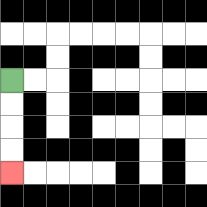{'start': '[0, 3]', 'end': '[0, 7]', 'path_directions': 'D,D,D,D', 'path_coordinates': '[[0, 3], [0, 4], [0, 5], [0, 6], [0, 7]]'}